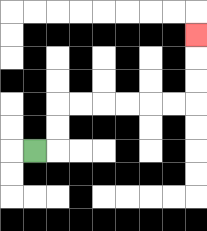{'start': '[1, 6]', 'end': '[8, 1]', 'path_directions': 'R,U,U,R,R,R,R,R,R,U,U,U', 'path_coordinates': '[[1, 6], [2, 6], [2, 5], [2, 4], [3, 4], [4, 4], [5, 4], [6, 4], [7, 4], [8, 4], [8, 3], [8, 2], [8, 1]]'}